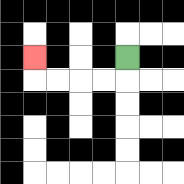{'start': '[5, 2]', 'end': '[1, 2]', 'path_directions': 'D,L,L,L,L,U', 'path_coordinates': '[[5, 2], [5, 3], [4, 3], [3, 3], [2, 3], [1, 3], [1, 2]]'}